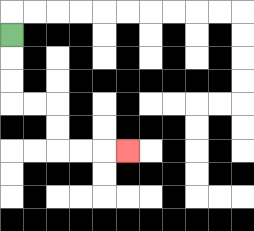{'start': '[0, 1]', 'end': '[5, 6]', 'path_directions': 'D,D,D,R,R,D,D,R,R,R', 'path_coordinates': '[[0, 1], [0, 2], [0, 3], [0, 4], [1, 4], [2, 4], [2, 5], [2, 6], [3, 6], [4, 6], [5, 6]]'}